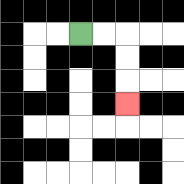{'start': '[3, 1]', 'end': '[5, 4]', 'path_directions': 'R,R,D,D,D', 'path_coordinates': '[[3, 1], [4, 1], [5, 1], [5, 2], [5, 3], [5, 4]]'}